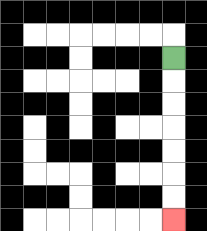{'start': '[7, 2]', 'end': '[7, 9]', 'path_directions': 'D,D,D,D,D,D,D', 'path_coordinates': '[[7, 2], [7, 3], [7, 4], [7, 5], [7, 6], [7, 7], [7, 8], [7, 9]]'}